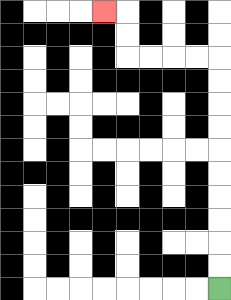{'start': '[9, 12]', 'end': '[4, 0]', 'path_directions': 'U,U,U,U,U,U,U,U,U,U,L,L,L,L,U,U,L', 'path_coordinates': '[[9, 12], [9, 11], [9, 10], [9, 9], [9, 8], [9, 7], [9, 6], [9, 5], [9, 4], [9, 3], [9, 2], [8, 2], [7, 2], [6, 2], [5, 2], [5, 1], [5, 0], [4, 0]]'}